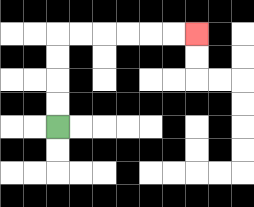{'start': '[2, 5]', 'end': '[8, 1]', 'path_directions': 'U,U,U,U,R,R,R,R,R,R', 'path_coordinates': '[[2, 5], [2, 4], [2, 3], [2, 2], [2, 1], [3, 1], [4, 1], [5, 1], [6, 1], [7, 1], [8, 1]]'}